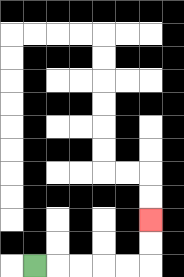{'start': '[1, 11]', 'end': '[6, 9]', 'path_directions': 'R,R,R,R,R,U,U', 'path_coordinates': '[[1, 11], [2, 11], [3, 11], [4, 11], [5, 11], [6, 11], [6, 10], [6, 9]]'}